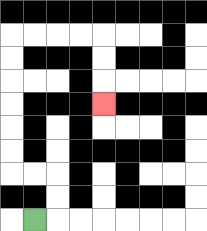{'start': '[1, 9]', 'end': '[4, 4]', 'path_directions': 'R,U,U,L,L,U,U,U,U,U,U,R,R,R,R,D,D,D', 'path_coordinates': '[[1, 9], [2, 9], [2, 8], [2, 7], [1, 7], [0, 7], [0, 6], [0, 5], [0, 4], [0, 3], [0, 2], [0, 1], [1, 1], [2, 1], [3, 1], [4, 1], [4, 2], [4, 3], [4, 4]]'}